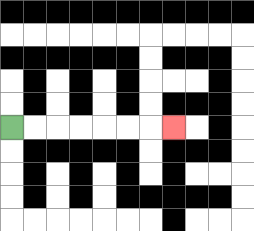{'start': '[0, 5]', 'end': '[7, 5]', 'path_directions': 'R,R,R,R,R,R,R', 'path_coordinates': '[[0, 5], [1, 5], [2, 5], [3, 5], [4, 5], [5, 5], [6, 5], [7, 5]]'}